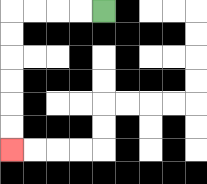{'start': '[4, 0]', 'end': '[0, 6]', 'path_directions': 'L,L,L,L,D,D,D,D,D,D', 'path_coordinates': '[[4, 0], [3, 0], [2, 0], [1, 0], [0, 0], [0, 1], [0, 2], [0, 3], [0, 4], [0, 5], [0, 6]]'}